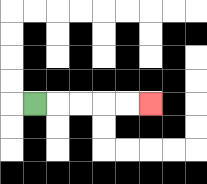{'start': '[1, 4]', 'end': '[6, 4]', 'path_directions': 'R,R,R,R,R', 'path_coordinates': '[[1, 4], [2, 4], [3, 4], [4, 4], [5, 4], [6, 4]]'}